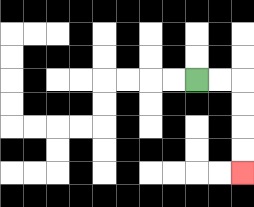{'start': '[8, 3]', 'end': '[10, 7]', 'path_directions': 'R,R,D,D,D,D', 'path_coordinates': '[[8, 3], [9, 3], [10, 3], [10, 4], [10, 5], [10, 6], [10, 7]]'}